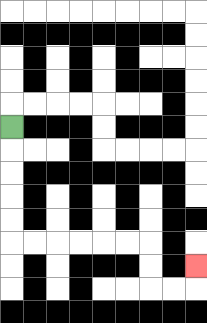{'start': '[0, 5]', 'end': '[8, 11]', 'path_directions': 'D,D,D,D,D,R,R,R,R,R,R,D,D,R,R,U', 'path_coordinates': '[[0, 5], [0, 6], [0, 7], [0, 8], [0, 9], [0, 10], [1, 10], [2, 10], [3, 10], [4, 10], [5, 10], [6, 10], [6, 11], [6, 12], [7, 12], [8, 12], [8, 11]]'}